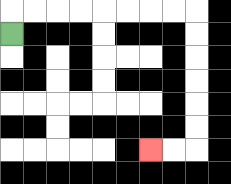{'start': '[0, 1]', 'end': '[6, 6]', 'path_directions': 'U,R,R,R,R,R,R,R,R,D,D,D,D,D,D,L,L', 'path_coordinates': '[[0, 1], [0, 0], [1, 0], [2, 0], [3, 0], [4, 0], [5, 0], [6, 0], [7, 0], [8, 0], [8, 1], [8, 2], [8, 3], [8, 4], [8, 5], [8, 6], [7, 6], [6, 6]]'}